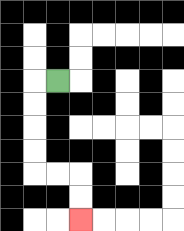{'start': '[2, 3]', 'end': '[3, 9]', 'path_directions': 'L,D,D,D,D,R,R,D,D', 'path_coordinates': '[[2, 3], [1, 3], [1, 4], [1, 5], [1, 6], [1, 7], [2, 7], [3, 7], [3, 8], [3, 9]]'}